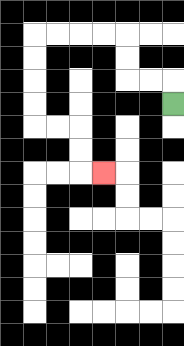{'start': '[7, 4]', 'end': '[4, 7]', 'path_directions': 'U,L,L,U,U,L,L,L,L,D,D,D,D,R,R,D,D,R', 'path_coordinates': '[[7, 4], [7, 3], [6, 3], [5, 3], [5, 2], [5, 1], [4, 1], [3, 1], [2, 1], [1, 1], [1, 2], [1, 3], [1, 4], [1, 5], [2, 5], [3, 5], [3, 6], [3, 7], [4, 7]]'}